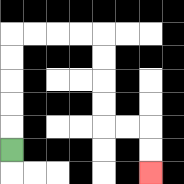{'start': '[0, 6]', 'end': '[6, 7]', 'path_directions': 'U,U,U,U,U,R,R,R,R,D,D,D,D,R,R,D,D', 'path_coordinates': '[[0, 6], [0, 5], [0, 4], [0, 3], [0, 2], [0, 1], [1, 1], [2, 1], [3, 1], [4, 1], [4, 2], [4, 3], [4, 4], [4, 5], [5, 5], [6, 5], [6, 6], [6, 7]]'}